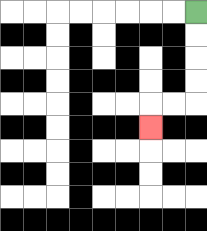{'start': '[8, 0]', 'end': '[6, 5]', 'path_directions': 'D,D,D,D,L,L,D', 'path_coordinates': '[[8, 0], [8, 1], [8, 2], [8, 3], [8, 4], [7, 4], [6, 4], [6, 5]]'}